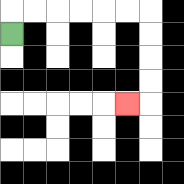{'start': '[0, 1]', 'end': '[5, 4]', 'path_directions': 'U,R,R,R,R,R,R,D,D,D,D,L', 'path_coordinates': '[[0, 1], [0, 0], [1, 0], [2, 0], [3, 0], [4, 0], [5, 0], [6, 0], [6, 1], [6, 2], [6, 3], [6, 4], [5, 4]]'}